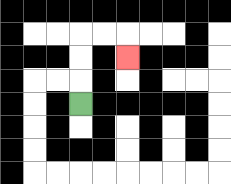{'start': '[3, 4]', 'end': '[5, 2]', 'path_directions': 'U,U,U,R,R,D', 'path_coordinates': '[[3, 4], [3, 3], [3, 2], [3, 1], [4, 1], [5, 1], [5, 2]]'}